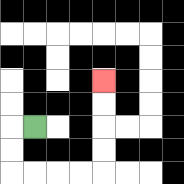{'start': '[1, 5]', 'end': '[4, 3]', 'path_directions': 'L,D,D,R,R,R,R,U,U,U,U', 'path_coordinates': '[[1, 5], [0, 5], [0, 6], [0, 7], [1, 7], [2, 7], [3, 7], [4, 7], [4, 6], [4, 5], [4, 4], [4, 3]]'}